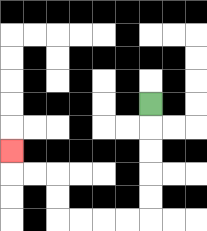{'start': '[6, 4]', 'end': '[0, 6]', 'path_directions': 'D,D,D,D,D,L,L,L,L,U,U,L,L,U', 'path_coordinates': '[[6, 4], [6, 5], [6, 6], [6, 7], [6, 8], [6, 9], [5, 9], [4, 9], [3, 9], [2, 9], [2, 8], [2, 7], [1, 7], [0, 7], [0, 6]]'}